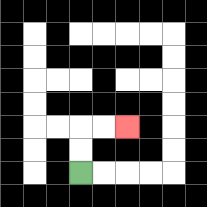{'start': '[3, 7]', 'end': '[5, 5]', 'path_directions': 'U,U,R,R', 'path_coordinates': '[[3, 7], [3, 6], [3, 5], [4, 5], [5, 5]]'}